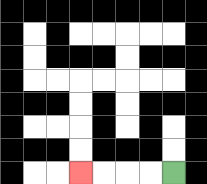{'start': '[7, 7]', 'end': '[3, 7]', 'path_directions': 'L,L,L,L', 'path_coordinates': '[[7, 7], [6, 7], [5, 7], [4, 7], [3, 7]]'}